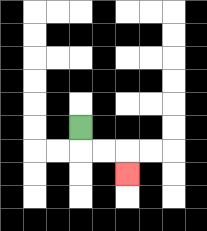{'start': '[3, 5]', 'end': '[5, 7]', 'path_directions': 'D,R,R,D', 'path_coordinates': '[[3, 5], [3, 6], [4, 6], [5, 6], [5, 7]]'}